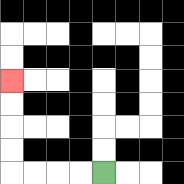{'start': '[4, 7]', 'end': '[0, 3]', 'path_directions': 'L,L,L,L,U,U,U,U', 'path_coordinates': '[[4, 7], [3, 7], [2, 7], [1, 7], [0, 7], [0, 6], [0, 5], [0, 4], [0, 3]]'}